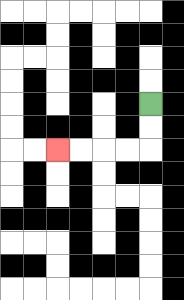{'start': '[6, 4]', 'end': '[2, 6]', 'path_directions': 'D,D,L,L,L,L', 'path_coordinates': '[[6, 4], [6, 5], [6, 6], [5, 6], [4, 6], [3, 6], [2, 6]]'}